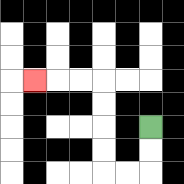{'start': '[6, 5]', 'end': '[1, 3]', 'path_directions': 'D,D,L,L,U,U,U,U,L,L,L', 'path_coordinates': '[[6, 5], [6, 6], [6, 7], [5, 7], [4, 7], [4, 6], [4, 5], [4, 4], [4, 3], [3, 3], [2, 3], [1, 3]]'}